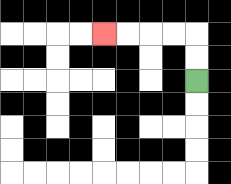{'start': '[8, 3]', 'end': '[4, 1]', 'path_directions': 'U,U,L,L,L,L', 'path_coordinates': '[[8, 3], [8, 2], [8, 1], [7, 1], [6, 1], [5, 1], [4, 1]]'}